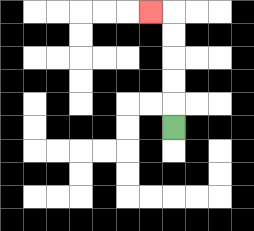{'start': '[7, 5]', 'end': '[6, 0]', 'path_directions': 'U,U,U,U,U,L', 'path_coordinates': '[[7, 5], [7, 4], [7, 3], [7, 2], [7, 1], [7, 0], [6, 0]]'}